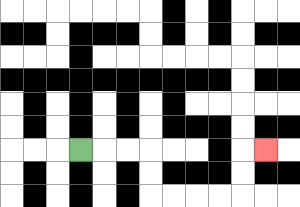{'start': '[3, 6]', 'end': '[11, 6]', 'path_directions': 'R,R,R,D,D,R,R,R,R,U,U,R', 'path_coordinates': '[[3, 6], [4, 6], [5, 6], [6, 6], [6, 7], [6, 8], [7, 8], [8, 8], [9, 8], [10, 8], [10, 7], [10, 6], [11, 6]]'}